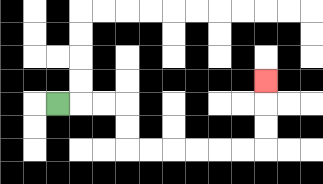{'start': '[2, 4]', 'end': '[11, 3]', 'path_directions': 'R,R,R,D,D,R,R,R,R,R,R,U,U,U', 'path_coordinates': '[[2, 4], [3, 4], [4, 4], [5, 4], [5, 5], [5, 6], [6, 6], [7, 6], [8, 6], [9, 6], [10, 6], [11, 6], [11, 5], [11, 4], [11, 3]]'}